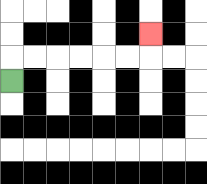{'start': '[0, 3]', 'end': '[6, 1]', 'path_directions': 'U,R,R,R,R,R,R,U', 'path_coordinates': '[[0, 3], [0, 2], [1, 2], [2, 2], [3, 2], [4, 2], [5, 2], [6, 2], [6, 1]]'}